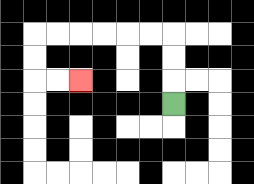{'start': '[7, 4]', 'end': '[3, 3]', 'path_directions': 'U,U,U,L,L,L,L,L,L,D,D,R,R', 'path_coordinates': '[[7, 4], [7, 3], [7, 2], [7, 1], [6, 1], [5, 1], [4, 1], [3, 1], [2, 1], [1, 1], [1, 2], [1, 3], [2, 3], [3, 3]]'}